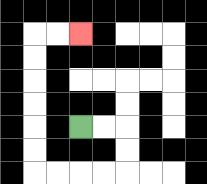{'start': '[3, 5]', 'end': '[3, 1]', 'path_directions': 'R,R,D,D,L,L,L,L,U,U,U,U,U,U,R,R', 'path_coordinates': '[[3, 5], [4, 5], [5, 5], [5, 6], [5, 7], [4, 7], [3, 7], [2, 7], [1, 7], [1, 6], [1, 5], [1, 4], [1, 3], [1, 2], [1, 1], [2, 1], [3, 1]]'}